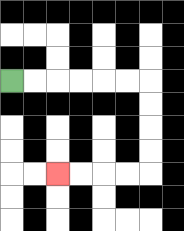{'start': '[0, 3]', 'end': '[2, 7]', 'path_directions': 'R,R,R,R,R,R,D,D,D,D,L,L,L,L', 'path_coordinates': '[[0, 3], [1, 3], [2, 3], [3, 3], [4, 3], [5, 3], [6, 3], [6, 4], [6, 5], [6, 6], [6, 7], [5, 7], [4, 7], [3, 7], [2, 7]]'}